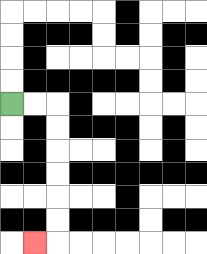{'start': '[0, 4]', 'end': '[1, 10]', 'path_directions': 'R,R,D,D,D,D,D,D,L', 'path_coordinates': '[[0, 4], [1, 4], [2, 4], [2, 5], [2, 6], [2, 7], [2, 8], [2, 9], [2, 10], [1, 10]]'}